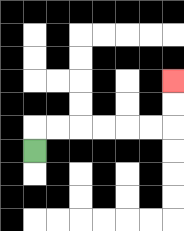{'start': '[1, 6]', 'end': '[7, 3]', 'path_directions': 'U,R,R,R,R,R,R,U,U', 'path_coordinates': '[[1, 6], [1, 5], [2, 5], [3, 5], [4, 5], [5, 5], [6, 5], [7, 5], [7, 4], [7, 3]]'}